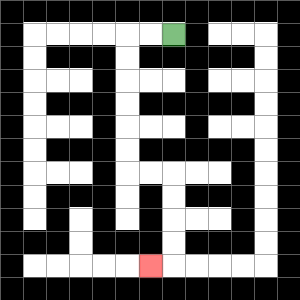{'start': '[7, 1]', 'end': '[6, 11]', 'path_directions': 'L,L,D,D,D,D,D,D,R,R,D,D,D,D,L', 'path_coordinates': '[[7, 1], [6, 1], [5, 1], [5, 2], [5, 3], [5, 4], [5, 5], [5, 6], [5, 7], [6, 7], [7, 7], [7, 8], [7, 9], [7, 10], [7, 11], [6, 11]]'}